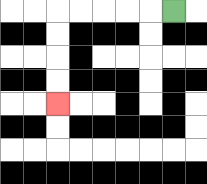{'start': '[7, 0]', 'end': '[2, 4]', 'path_directions': 'L,L,L,L,L,D,D,D,D', 'path_coordinates': '[[7, 0], [6, 0], [5, 0], [4, 0], [3, 0], [2, 0], [2, 1], [2, 2], [2, 3], [2, 4]]'}